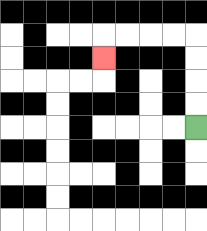{'start': '[8, 5]', 'end': '[4, 2]', 'path_directions': 'U,U,U,U,L,L,L,L,D', 'path_coordinates': '[[8, 5], [8, 4], [8, 3], [8, 2], [8, 1], [7, 1], [6, 1], [5, 1], [4, 1], [4, 2]]'}